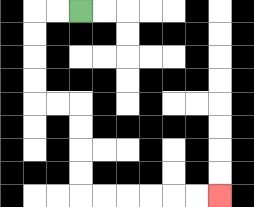{'start': '[3, 0]', 'end': '[9, 8]', 'path_directions': 'L,L,D,D,D,D,R,R,D,D,D,D,R,R,R,R,R,R', 'path_coordinates': '[[3, 0], [2, 0], [1, 0], [1, 1], [1, 2], [1, 3], [1, 4], [2, 4], [3, 4], [3, 5], [3, 6], [3, 7], [3, 8], [4, 8], [5, 8], [6, 8], [7, 8], [8, 8], [9, 8]]'}